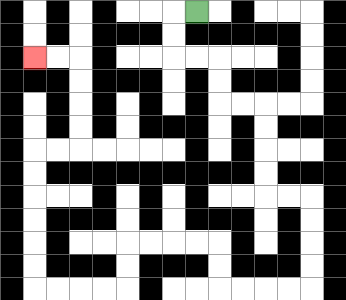{'start': '[8, 0]', 'end': '[1, 2]', 'path_directions': 'L,D,D,R,R,D,D,R,R,D,D,D,D,R,R,D,D,D,D,L,L,L,L,U,U,L,L,L,L,D,D,L,L,L,L,U,U,U,U,U,U,R,R,U,U,U,U,L,L', 'path_coordinates': '[[8, 0], [7, 0], [7, 1], [7, 2], [8, 2], [9, 2], [9, 3], [9, 4], [10, 4], [11, 4], [11, 5], [11, 6], [11, 7], [11, 8], [12, 8], [13, 8], [13, 9], [13, 10], [13, 11], [13, 12], [12, 12], [11, 12], [10, 12], [9, 12], [9, 11], [9, 10], [8, 10], [7, 10], [6, 10], [5, 10], [5, 11], [5, 12], [4, 12], [3, 12], [2, 12], [1, 12], [1, 11], [1, 10], [1, 9], [1, 8], [1, 7], [1, 6], [2, 6], [3, 6], [3, 5], [3, 4], [3, 3], [3, 2], [2, 2], [1, 2]]'}